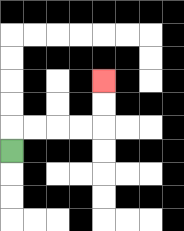{'start': '[0, 6]', 'end': '[4, 3]', 'path_directions': 'U,R,R,R,R,U,U', 'path_coordinates': '[[0, 6], [0, 5], [1, 5], [2, 5], [3, 5], [4, 5], [4, 4], [4, 3]]'}